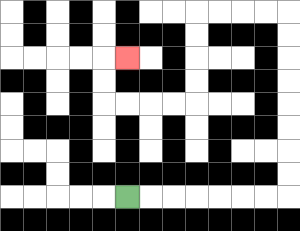{'start': '[5, 8]', 'end': '[5, 2]', 'path_directions': 'R,R,R,R,R,R,R,U,U,U,U,U,U,U,U,L,L,L,L,D,D,D,D,L,L,L,L,U,U,R', 'path_coordinates': '[[5, 8], [6, 8], [7, 8], [8, 8], [9, 8], [10, 8], [11, 8], [12, 8], [12, 7], [12, 6], [12, 5], [12, 4], [12, 3], [12, 2], [12, 1], [12, 0], [11, 0], [10, 0], [9, 0], [8, 0], [8, 1], [8, 2], [8, 3], [8, 4], [7, 4], [6, 4], [5, 4], [4, 4], [4, 3], [4, 2], [5, 2]]'}